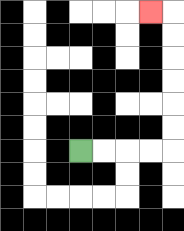{'start': '[3, 6]', 'end': '[6, 0]', 'path_directions': 'R,R,R,R,U,U,U,U,U,U,L', 'path_coordinates': '[[3, 6], [4, 6], [5, 6], [6, 6], [7, 6], [7, 5], [7, 4], [7, 3], [7, 2], [7, 1], [7, 0], [6, 0]]'}